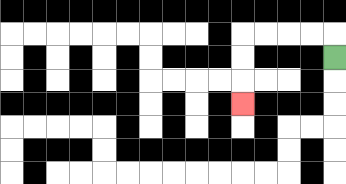{'start': '[14, 2]', 'end': '[10, 4]', 'path_directions': 'U,L,L,L,L,D,D,D', 'path_coordinates': '[[14, 2], [14, 1], [13, 1], [12, 1], [11, 1], [10, 1], [10, 2], [10, 3], [10, 4]]'}